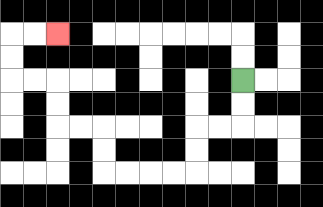{'start': '[10, 3]', 'end': '[2, 1]', 'path_directions': 'D,D,L,L,D,D,L,L,L,L,U,U,L,L,U,U,L,L,U,U,R,R', 'path_coordinates': '[[10, 3], [10, 4], [10, 5], [9, 5], [8, 5], [8, 6], [8, 7], [7, 7], [6, 7], [5, 7], [4, 7], [4, 6], [4, 5], [3, 5], [2, 5], [2, 4], [2, 3], [1, 3], [0, 3], [0, 2], [0, 1], [1, 1], [2, 1]]'}